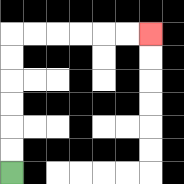{'start': '[0, 7]', 'end': '[6, 1]', 'path_directions': 'U,U,U,U,U,U,R,R,R,R,R,R', 'path_coordinates': '[[0, 7], [0, 6], [0, 5], [0, 4], [0, 3], [0, 2], [0, 1], [1, 1], [2, 1], [3, 1], [4, 1], [5, 1], [6, 1]]'}